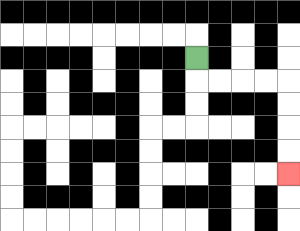{'start': '[8, 2]', 'end': '[12, 7]', 'path_directions': 'D,R,R,R,R,D,D,D,D', 'path_coordinates': '[[8, 2], [8, 3], [9, 3], [10, 3], [11, 3], [12, 3], [12, 4], [12, 5], [12, 6], [12, 7]]'}